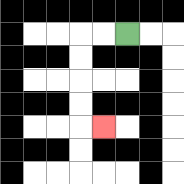{'start': '[5, 1]', 'end': '[4, 5]', 'path_directions': 'L,L,D,D,D,D,R', 'path_coordinates': '[[5, 1], [4, 1], [3, 1], [3, 2], [3, 3], [3, 4], [3, 5], [4, 5]]'}